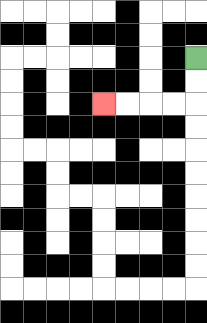{'start': '[8, 2]', 'end': '[4, 4]', 'path_directions': 'D,D,L,L,L,L', 'path_coordinates': '[[8, 2], [8, 3], [8, 4], [7, 4], [6, 4], [5, 4], [4, 4]]'}